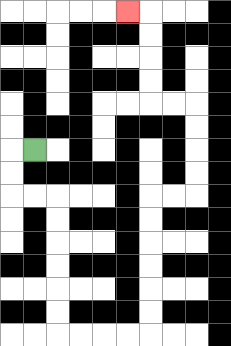{'start': '[1, 6]', 'end': '[5, 0]', 'path_directions': 'L,D,D,R,R,D,D,D,D,D,D,R,R,R,R,U,U,U,U,U,U,R,R,U,U,U,U,L,L,U,U,U,U,L', 'path_coordinates': '[[1, 6], [0, 6], [0, 7], [0, 8], [1, 8], [2, 8], [2, 9], [2, 10], [2, 11], [2, 12], [2, 13], [2, 14], [3, 14], [4, 14], [5, 14], [6, 14], [6, 13], [6, 12], [6, 11], [6, 10], [6, 9], [6, 8], [7, 8], [8, 8], [8, 7], [8, 6], [8, 5], [8, 4], [7, 4], [6, 4], [6, 3], [6, 2], [6, 1], [6, 0], [5, 0]]'}